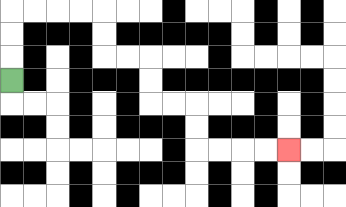{'start': '[0, 3]', 'end': '[12, 6]', 'path_directions': 'U,U,U,R,R,R,R,D,D,R,R,D,D,R,R,D,D,R,R,R,R', 'path_coordinates': '[[0, 3], [0, 2], [0, 1], [0, 0], [1, 0], [2, 0], [3, 0], [4, 0], [4, 1], [4, 2], [5, 2], [6, 2], [6, 3], [6, 4], [7, 4], [8, 4], [8, 5], [8, 6], [9, 6], [10, 6], [11, 6], [12, 6]]'}